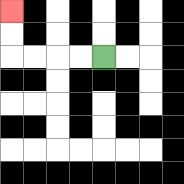{'start': '[4, 2]', 'end': '[0, 0]', 'path_directions': 'L,L,L,L,U,U', 'path_coordinates': '[[4, 2], [3, 2], [2, 2], [1, 2], [0, 2], [0, 1], [0, 0]]'}